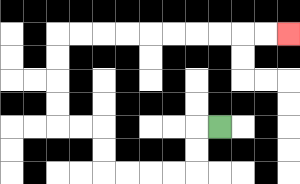{'start': '[9, 5]', 'end': '[12, 1]', 'path_directions': 'L,D,D,L,L,L,L,U,U,L,L,U,U,U,U,R,R,R,R,R,R,R,R,R,R', 'path_coordinates': '[[9, 5], [8, 5], [8, 6], [8, 7], [7, 7], [6, 7], [5, 7], [4, 7], [4, 6], [4, 5], [3, 5], [2, 5], [2, 4], [2, 3], [2, 2], [2, 1], [3, 1], [4, 1], [5, 1], [6, 1], [7, 1], [8, 1], [9, 1], [10, 1], [11, 1], [12, 1]]'}